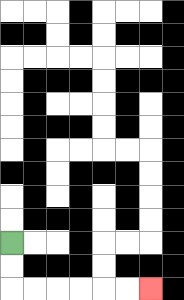{'start': '[0, 10]', 'end': '[6, 12]', 'path_directions': 'D,D,R,R,R,R,R,R', 'path_coordinates': '[[0, 10], [0, 11], [0, 12], [1, 12], [2, 12], [3, 12], [4, 12], [5, 12], [6, 12]]'}